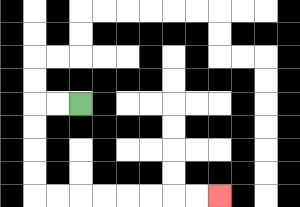{'start': '[3, 4]', 'end': '[9, 8]', 'path_directions': 'L,L,D,D,D,D,R,R,R,R,R,R,R,R', 'path_coordinates': '[[3, 4], [2, 4], [1, 4], [1, 5], [1, 6], [1, 7], [1, 8], [2, 8], [3, 8], [4, 8], [5, 8], [6, 8], [7, 8], [8, 8], [9, 8]]'}